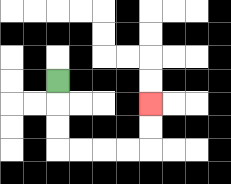{'start': '[2, 3]', 'end': '[6, 4]', 'path_directions': 'D,D,D,R,R,R,R,U,U', 'path_coordinates': '[[2, 3], [2, 4], [2, 5], [2, 6], [3, 6], [4, 6], [5, 6], [6, 6], [6, 5], [6, 4]]'}